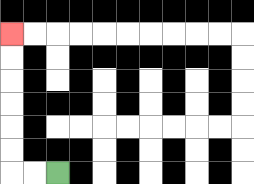{'start': '[2, 7]', 'end': '[0, 1]', 'path_directions': 'L,L,U,U,U,U,U,U', 'path_coordinates': '[[2, 7], [1, 7], [0, 7], [0, 6], [0, 5], [0, 4], [0, 3], [0, 2], [0, 1]]'}